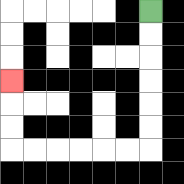{'start': '[6, 0]', 'end': '[0, 3]', 'path_directions': 'D,D,D,D,D,D,L,L,L,L,L,L,U,U,U', 'path_coordinates': '[[6, 0], [6, 1], [6, 2], [6, 3], [6, 4], [6, 5], [6, 6], [5, 6], [4, 6], [3, 6], [2, 6], [1, 6], [0, 6], [0, 5], [0, 4], [0, 3]]'}